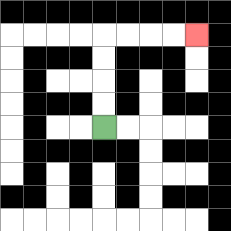{'start': '[4, 5]', 'end': '[8, 1]', 'path_directions': 'U,U,U,U,R,R,R,R', 'path_coordinates': '[[4, 5], [4, 4], [4, 3], [4, 2], [4, 1], [5, 1], [6, 1], [7, 1], [8, 1]]'}